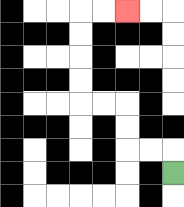{'start': '[7, 7]', 'end': '[5, 0]', 'path_directions': 'U,L,L,U,U,L,L,U,U,U,U,R,R', 'path_coordinates': '[[7, 7], [7, 6], [6, 6], [5, 6], [5, 5], [5, 4], [4, 4], [3, 4], [3, 3], [3, 2], [3, 1], [3, 0], [4, 0], [5, 0]]'}